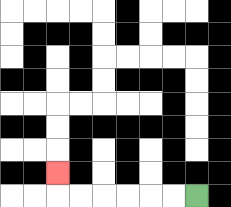{'start': '[8, 8]', 'end': '[2, 7]', 'path_directions': 'L,L,L,L,L,L,U', 'path_coordinates': '[[8, 8], [7, 8], [6, 8], [5, 8], [4, 8], [3, 8], [2, 8], [2, 7]]'}